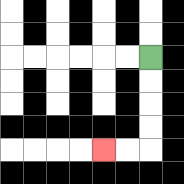{'start': '[6, 2]', 'end': '[4, 6]', 'path_directions': 'D,D,D,D,L,L', 'path_coordinates': '[[6, 2], [6, 3], [6, 4], [6, 5], [6, 6], [5, 6], [4, 6]]'}